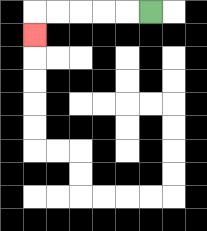{'start': '[6, 0]', 'end': '[1, 1]', 'path_directions': 'L,L,L,L,L,D', 'path_coordinates': '[[6, 0], [5, 0], [4, 0], [3, 0], [2, 0], [1, 0], [1, 1]]'}